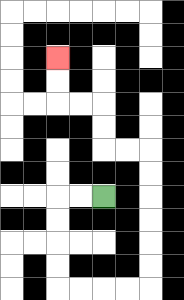{'start': '[4, 8]', 'end': '[2, 2]', 'path_directions': 'L,L,D,D,D,D,R,R,R,R,U,U,U,U,U,U,L,L,U,U,L,L,U,U', 'path_coordinates': '[[4, 8], [3, 8], [2, 8], [2, 9], [2, 10], [2, 11], [2, 12], [3, 12], [4, 12], [5, 12], [6, 12], [6, 11], [6, 10], [6, 9], [6, 8], [6, 7], [6, 6], [5, 6], [4, 6], [4, 5], [4, 4], [3, 4], [2, 4], [2, 3], [2, 2]]'}